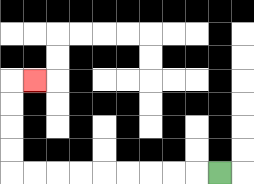{'start': '[9, 7]', 'end': '[1, 3]', 'path_directions': 'L,L,L,L,L,L,L,L,L,U,U,U,U,R', 'path_coordinates': '[[9, 7], [8, 7], [7, 7], [6, 7], [5, 7], [4, 7], [3, 7], [2, 7], [1, 7], [0, 7], [0, 6], [0, 5], [0, 4], [0, 3], [1, 3]]'}